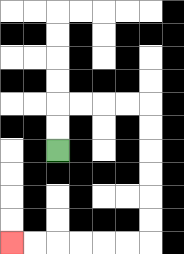{'start': '[2, 6]', 'end': '[0, 10]', 'path_directions': 'U,U,R,R,R,R,D,D,D,D,D,D,L,L,L,L,L,L', 'path_coordinates': '[[2, 6], [2, 5], [2, 4], [3, 4], [4, 4], [5, 4], [6, 4], [6, 5], [6, 6], [6, 7], [6, 8], [6, 9], [6, 10], [5, 10], [4, 10], [3, 10], [2, 10], [1, 10], [0, 10]]'}